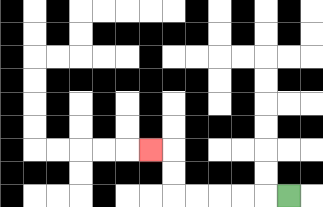{'start': '[12, 8]', 'end': '[6, 6]', 'path_directions': 'L,L,L,L,L,U,U,L', 'path_coordinates': '[[12, 8], [11, 8], [10, 8], [9, 8], [8, 8], [7, 8], [7, 7], [7, 6], [6, 6]]'}